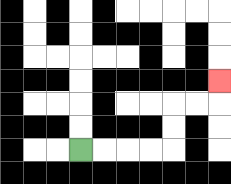{'start': '[3, 6]', 'end': '[9, 3]', 'path_directions': 'R,R,R,R,U,U,R,R,U', 'path_coordinates': '[[3, 6], [4, 6], [5, 6], [6, 6], [7, 6], [7, 5], [7, 4], [8, 4], [9, 4], [9, 3]]'}